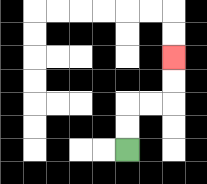{'start': '[5, 6]', 'end': '[7, 2]', 'path_directions': 'U,U,R,R,U,U', 'path_coordinates': '[[5, 6], [5, 5], [5, 4], [6, 4], [7, 4], [7, 3], [7, 2]]'}